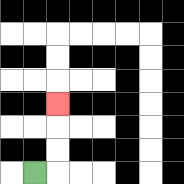{'start': '[1, 7]', 'end': '[2, 4]', 'path_directions': 'R,U,U,U', 'path_coordinates': '[[1, 7], [2, 7], [2, 6], [2, 5], [2, 4]]'}